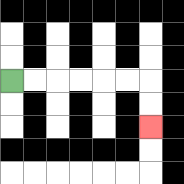{'start': '[0, 3]', 'end': '[6, 5]', 'path_directions': 'R,R,R,R,R,R,D,D', 'path_coordinates': '[[0, 3], [1, 3], [2, 3], [3, 3], [4, 3], [5, 3], [6, 3], [6, 4], [6, 5]]'}